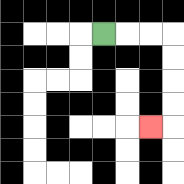{'start': '[4, 1]', 'end': '[6, 5]', 'path_directions': 'R,R,R,D,D,D,D,L', 'path_coordinates': '[[4, 1], [5, 1], [6, 1], [7, 1], [7, 2], [7, 3], [7, 4], [7, 5], [6, 5]]'}